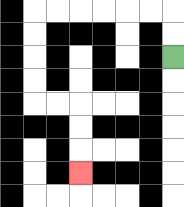{'start': '[7, 2]', 'end': '[3, 7]', 'path_directions': 'U,U,L,L,L,L,L,L,D,D,D,D,R,R,D,D,D', 'path_coordinates': '[[7, 2], [7, 1], [7, 0], [6, 0], [5, 0], [4, 0], [3, 0], [2, 0], [1, 0], [1, 1], [1, 2], [1, 3], [1, 4], [2, 4], [3, 4], [3, 5], [3, 6], [3, 7]]'}